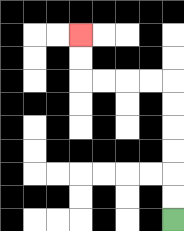{'start': '[7, 9]', 'end': '[3, 1]', 'path_directions': 'U,U,U,U,U,U,L,L,L,L,U,U', 'path_coordinates': '[[7, 9], [7, 8], [7, 7], [7, 6], [7, 5], [7, 4], [7, 3], [6, 3], [5, 3], [4, 3], [3, 3], [3, 2], [3, 1]]'}